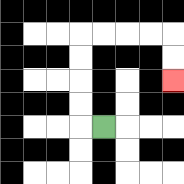{'start': '[4, 5]', 'end': '[7, 3]', 'path_directions': 'L,U,U,U,U,R,R,R,R,D,D', 'path_coordinates': '[[4, 5], [3, 5], [3, 4], [3, 3], [3, 2], [3, 1], [4, 1], [5, 1], [6, 1], [7, 1], [7, 2], [7, 3]]'}